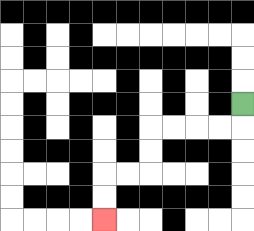{'start': '[10, 4]', 'end': '[4, 9]', 'path_directions': 'D,L,L,L,L,D,D,L,L,D,D', 'path_coordinates': '[[10, 4], [10, 5], [9, 5], [8, 5], [7, 5], [6, 5], [6, 6], [6, 7], [5, 7], [4, 7], [4, 8], [4, 9]]'}